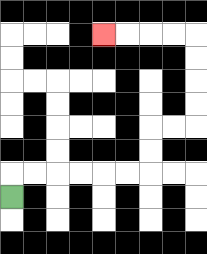{'start': '[0, 8]', 'end': '[4, 1]', 'path_directions': 'U,R,R,R,R,R,R,U,U,R,R,U,U,U,U,L,L,L,L', 'path_coordinates': '[[0, 8], [0, 7], [1, 7], [2, 7], [3, 7], [4, 7], [5, 7], [6, 7], [6, 6], [6, 5], [7, 5], [8, 5], [8, 4], [8, 3], [8, 2], [8, 1], [7, 1], [6, 1], [5, 1], [4, 1]]'}